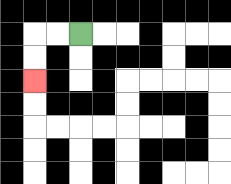{'start': '[3, 1]', 'end': '[1, 3]', 'path_directions': 'L,L,D,D', 'path_coordinates': '[[3, 1], [2, 1], [1, 1], [1, 2], [1, 3]]'}